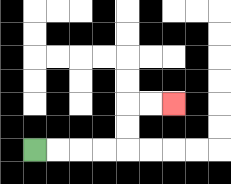{'start': '[1, 6]', 'end': '[7, 4]', 'path_directions': 'R,R,R,R,U,U,R,R', 'path_coordinates': '[[1, 6], [2, 6], [3, 6], [4, 6], [5, 6], [5, 5], [5, 4], [6, 4], [7, 4]]'}